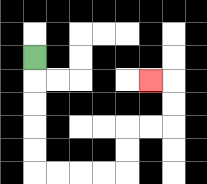{'start': '[1, 2]', 'end': '[6, 3]', 'path_directions': 'D,D,D,D,D,R,R,R,R,U,U,R,R,U,U,L', 'path_coordinates': '[[1, 2], [1, 3], [1, 4], [1, 5], [1, 6], [1, 7], [2, 7], [3, 7], [4, 7], [5, 7], [5, 6], [5, 5], [6, 5], [7, 5], [7, 4], [7, 3], [6, 3]]'}